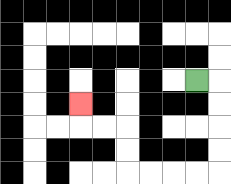{'start': '[8, 3]', 'end': '[3, 4]', 'path_directions': 'R,D,D,D,D,L,L,L,L,U,U,L,L,U', 'path_coordinates': '[[8, 3], [9, 3], [9, 4], [9, 5], [9, 6], [9, 7], [8, 7], [7, 7], [6, 7], [5, 7], [5, 6], [5, 5], [4, 5], [3, 5], [3, 4]]'}